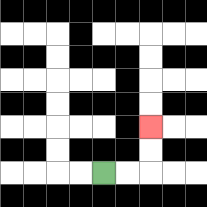{'start': '[4, 7]', 'end': '[6, 5]', 'path_directions': 'R,R,U,U', 'path_coordinates': '[[4, 7], [5, 7], [6, 7], [6, 6], [6, 5]]'}